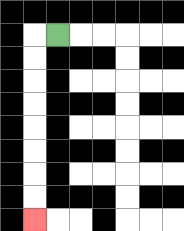{'start': '[2, 1]', 'end': '[1, 9]', 'path_directions': 'L,D,D,D,D,D,D,D,D', 'path_coordinates': '[[2, 1], [1, 1], [1, 2], [1, 3], [1, 4], [1, 5], [1, 6], [1, 7], [1, 8], [1, 9]]'}